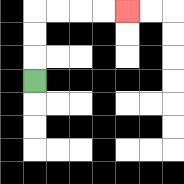{'start': '[1, 3]', 'end': '[5, 0]', 'path_directions': 'U,U,U,R,R,R,R', 'path_coordinates': '[[1, 3], [1, 2], [1, 1], [1, 0], [2, 0], [3, 0], [4, 0], [5, 0]]'}